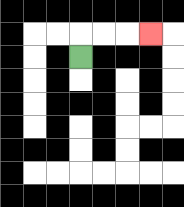{'start': '[3, 2]', 'end': '[6, 1]', 'path_directions': 'U,R,R,R', 'path_coordinates': '[[3, 2], [3, 1], [4, 1], [5, 1], [6, 1]]'}